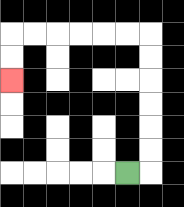{'start': '[5, 7]', 'end': '[0, 3]', 'path_directions': 'R,U,U,U,U,U,U,L,L,L,L,L,L,D,D', 'path_coordinates': '[[5, 7], [6, 7], [6, 6], [6, 5], [6, 4], [6, 3], [6, 2], [6, 1], [5, 1], [4, 1], [3, 1], [2, 1], [1, 1], [0, 1], [0, 2], [0, 3]]'}